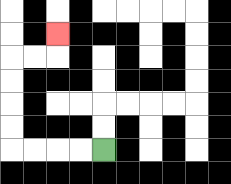{'start': '[4, 6]', 'end': '[2, 1]', 'path_directions': 'L,L,L,L,U,U,U,U,R,R,U', 'path_coordinates': '[[4, 6], [3, 6], [2, 6], [1, 6], [0, 6], [0, 5], [0, 4], [0, 3], [0, 2], [1, 2], [2, 2], [2, 1]]'}